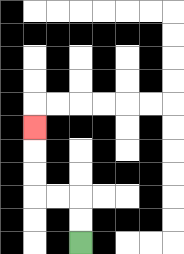{'start': '[3, 10]', 'end': '[1, 5]', 'path_directions': 'U,U,L,L,U,U,U', 'path_coordinates': '[[3, 10], [3, 9], [3, 8], [2, 8], [1, 8], [1, 7], [1, 6], [1, 5]]'}